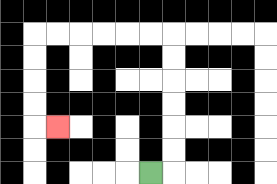{'start': '[6, 7]', 'end': '[2, 5]', 'path_directions': 'R,U,U,U,U,U,U,L,L,L,L,L,L,D,D,D,D,R', 'path_coordinates': '[[6, 7], [7, 7], [7, 6], [7, 5], [7, 4], [7, 3], [7, 2], [7, 1], [6, 1], [5, 1], [4, 1], [3, 1], [2, 1], [1, 1], [1, 2], [1, 3], [1, 4], [1, 5], [2, 5]]'}